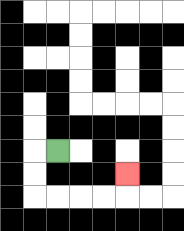{'start': '[2, 6]', 'end': '[5, 7]', 'path_directions': 'L,D,D,R,R,R,R,U', 'path_coordinates': '[[2, 6], [1, 6], [1, 7], [1, 8], [2, 8], [3, 8], [4, 8], [5, 8], [5, 7]]'}